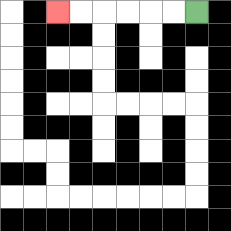{'start': '[8, 0]', 'end': '[2, 0]', 'path_directions': 'L,L,L,L,L,L', 'path_coordinates': '[[8, 0], [7, 0], [6, 0], [5, 0], [4, 0], [3, 0], [2, 0]]'}